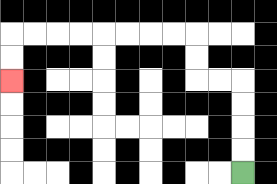{'start': '[10, 7]', 'end': '[0, 3]', 'path_directions': 'U,U,U,U,L,L,U,U,L,L,L,L,L,L,L,L,D,D', 'path_coordinates': '[[10, 7], [10, 6], [10, 5], [10, 4], [10, 3], [9, 3], [8, 3], [8, 2], [8, 1], [7, 1], [6, 1], [5, 1], [4, 1], [3, 1], [2, 1], [1, 1], [0, 1], [0, 2], [0, 3]]'}